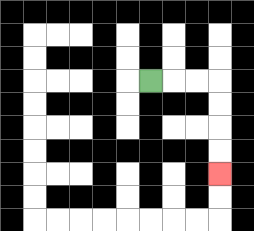{'start': '[6, 3]', 'end': '[9, 7]', 'path_directions': 'R,R,R,D,D,D,D', 'path_coordinates': '[[6, 3], [7, 3], [8, 3], [9, 3], [9, 4], [9, 5], [9, 6], [9, 7]]'}